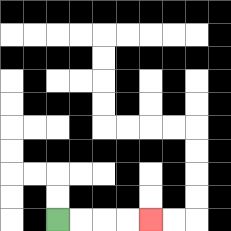{'start': '[2, 9]', 'end': '[6, 9]', 'path_directions': 'R,R,R,R', 'path_coordinates': '[[2, 9], [3, 9], [4, 9], [5, 9], [6, 9]]'}